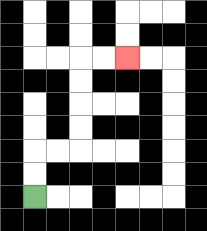{'start': '[1, 8]', 'end': '[5, 2]', 'path_directions': 'U,U,R,R,U,U,U,U,R,R', 'path_coordinates': '[[1, 8], [1, 7], [1, 6], [2, 6], [3, 6], [3, 5], [3, 4], [3, 3], [3, 2], [4, 2], [5, 2]]'}